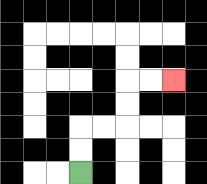{'start': '[3, 7]', 'end': '[7, 3]', 'path_directions': 'U,U,R,R,U,U,R,R', 'path_coordinates': '[[3, 7], [3, 6], [3, 5], [4, 5], [5, 5], [5, 4], [5, 3], [6, 3], [7, 3]]'}